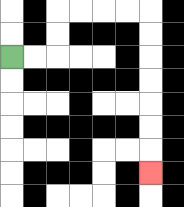{'start': '[0, 2]', 'end': '[6, 7]', 'path_directions': 'R,R,U,U,R,R,R,R,D,D,D,D,D,D,D', 'path_coordinates': '[[0, 2], [1, 2], [2, 2], [2, 1], [2, 0], [3, 0], [4, 0], [5, 0], [6, 0], [6, 1], [6, 2], [6, 3], [6, 4], [6, 5], [6, 6], [6, 7]]'}